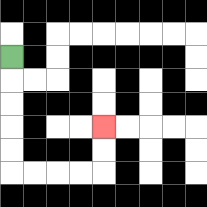{'start': '[0, 2]', 'end': '[4, 5]', 'path_directions': 'D,D,D,D,D,R,R,R,R,U,U', 'path_coordinates': '[[0, 2], [0, 3], [0, 4], [0, 5], [0, 6], [0, 7], [1, 7], [2, 7], [3, 7], [4, 7], [4, 6], [4, 5]]'}